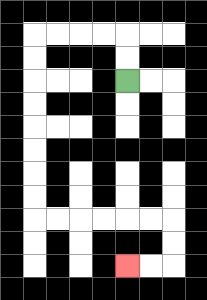{'start': '[5, 3]', 'end': '[5, 11]', 'path_directions': 'U,U,L,L,L,L,D,D,D,D,D,D,D,D,R,R,R,R,R,R,D,D,L,L', 'path_coordinates': '[[5, 3], [5, 2], [5, 1], [4, 1], [3, 1], [2, 1], [1, 1], [1, 2], [1, 3], [1, 4], [1, 5], [1, 6], [1, 7], [1, 8], [1, 9], [2, 9], [3, 9], [4, 9], [5, 9], [6, 9], [7, 9], [7, 10], [7, 11], [6, 11], [5, 11]]'}